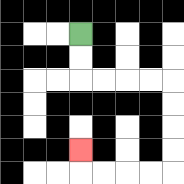{'start': '[3, 1]', 'end': '[3, 6]', 'path_directions': 'D,D,R,R,R,R,D,D,D,D,L,L,L,L,U', 'path_coordinates': '[[3, 1], [3, 2], [3, 3], [4, 3], [5, 3], [6, 3], [7, 3], [7, 4], [7, 5], [7, 6], [7, 7], [6, 7], [5, 7], [4, 7], [3, 7], [3, 6]]'}